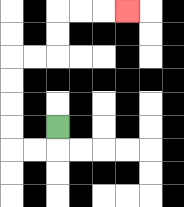{'start': '[2, 5]', 'end': '[5, 0]', 'path_directions': 'D,L,L,U,U,U,U,R,R,U,U,R,R,R', 'path_coordinates': '[[2, 5], [2, 6], [1, 6], [0, 6], [0, 5], [0, 4], [0, 3], [0, 2], [1, 2], [2, 2], [2, 1], [2, 0], [3, 0], [4, 0], [5, 0]]'}